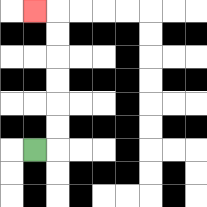{'start': '[1, 6]', 'end': '[1, 0]', 'path_directions': 'R,U,U,U,U,U,U,L', 'path_coordinates': '[[1, 6], [2, 6], [2, 5], [2, 4], [2, 3], [2, 2], [2, 1], [2, 0], [1, 0]]'}